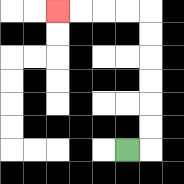{'start': '[5, 6]', 'end': '[2, 0]', 'path_directions': 'R,U,U,U,U,U,U,L,L,L,L', 'path_coordinates': '[[5, 6], [6, 6], [6, 5], [6, 4], [6, 3], [6, 2], [6, 1], [6, 0], [5, 0], [4, 0], [3, 0], [2, 0]]'}